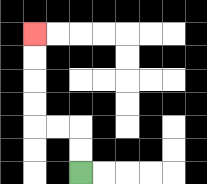{'start': '[3, 7]', 'end': '[1, 1]', 'path_directions': 'U,U,L,L,U,U,U,U', 'path_coordinates': '[[3, 7], [3, 6], [3, 5], [2, 5], [1, 5], [1, 4], [1, 3], [1, 2], [1, 1]]'}